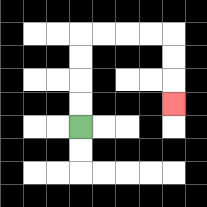{'start': '[3, 5]', 'end': '[7, 4]', 'path_directions': 'U,U,U,U,R,R,R,R,D,D,D', 'path_coordinates': '[[3, 5], [3, 4], [3, 3], [3, 2], [3, 1], [4, 1], [5, 1], [6, 1], [7, 1], [7, 2], [7, 3], [7, 4]]'}